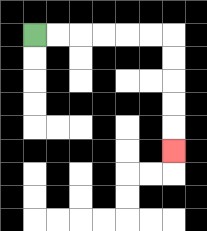{'start': '[1, 1]', 'end': '[7, 6]', 'path_directions': 'R,R,R,R,R,R,D,D,D,D,D', 'path_coordinates': '[[1, 1], [2, 1], [3, 1], [4, 1], [5, 1], [6, 1], [7, 1], [7, 2], [7, 3], [7, 4], [7, 5], [7, 6]]'}